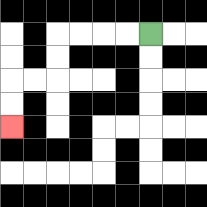{'start': '[6, 1]', 'end': '[0, 5]', 'path_directions': 'L,L,L,L,D,D,L,L,D,D', 'path_coordinates': '[[6, 1], [5, 1], [4, 1], [3, 1], [2, 1], [2, 2], [2, 3], [1, 3], [0, 3], [0, 4], [0, 5]]'}